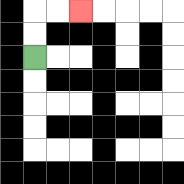{'start': '[1, 2]', 'end': '[3, 0]', 'path_directions': 'U,U,R,R', 'path_coordinates': '[[1, 2], [1, 1], [1, 0], [2, 0], [3, 0]]'}